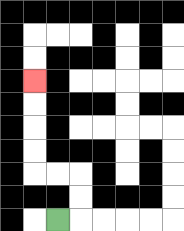{'start': '[2, 9]', 'end': '[1, 3]', 'path_directions': 'R,U,U,L,L,U,U,U,U', 'path_coordinates': '[[2, 9], [3, 9], [3, 8], [3, 7], [2, 7], [1, 7], [1, 6], [1, 5], [1, 4], [1, 3]]'}